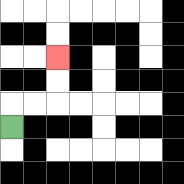{'start': '[0, 5]', 'end': '[2, 2]', 'path_directions': 'U,R,R,U,U', 'path_coordinates': '[[0, 5], [0, 4], [1, 4], [2, 4], [2, 3], [2, 2]]'}